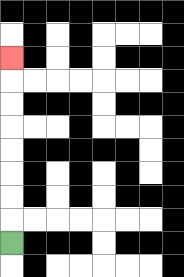{'start': '[0, 10]', 'end': '[0, 2]', 'path_directions': 'U,U,U,U,U,U,U,U', 'path_coordinates': '[[0, 10], [0, 9], [0, 8], [0, 7], [0, 6], [0, 5], [0, 4], [0, 3], [0, 2]]'}